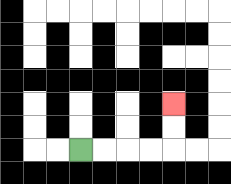{'start': '[3, 6]', 'end': '[7, 4]', 'path_directions': 'R,R,R,R,U,U', 'path_coordinates': '[[3, 6], [4, 6], [5, 6], [6, 6], [7, 6], [7, 5], [7, 4]]'}